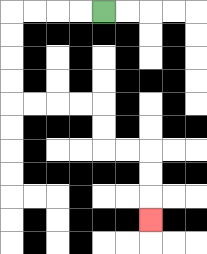{'start': '[4, 0]', 'end': '[6, 9]', 'path_directions': 'L,L,L,L,D,D,D,D,R,R,R,R,D,D,R,R,D,D,D', 'path_coordinates': '[[4, 0], [3, 0], [2, 0], [1, 0], [0, 0], [0, 1], [0, 2], [0, 3], [0, 4], [1, 4], [2, 4], [3, 4], [4, 4], [4, 5], [4, 6], [5, 6], [6, 6], [6, 7], [6, 8], [6, 9]]'}